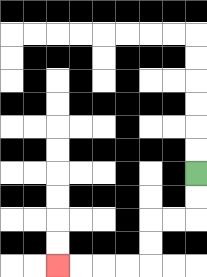{'start': '[8, 7]', 'end': '[2, 11]', 'path_directions': 'D,D,L,L,D,D,L,L,L,L', 'path_coordinates': '[[8, 7], [8, 8], [8, 9], [7, 9], [6, 9], [6, 10], [6, 11], [5, 11], [4, 11], [3, 11], [2, 11]]'}